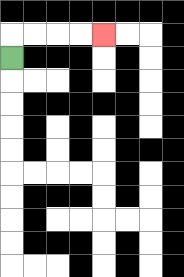{'start': '[0, 2]', 'end': '[4, 1]', 'path_directions': 'U,R,R,R,R', 'path_coordinates': '[[0, 2], [0, 1], [1, 1], [2, 1], [3, 1], [4, 1]]'}